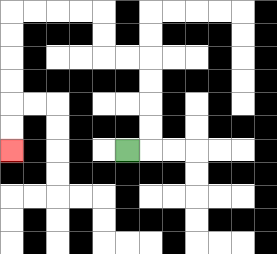{'start': '[5, 6]', 'end': '[0, 6]', 'path_directions': 'R,U,U,U,U,L,L,U,U,L,L,L,L,D,D,D,D,D,D', 'path_coordinates': '[[5, 6], [6, 6], [6, 5], [6, 4], [6, 3], [6, 2], [5, 2], [4, 2], [4, 1], [4, 0], [3, 0], [2, 0], [1, 0], [0, 0], [0, 1], [0, 2], [0, 3], [0, 4], [0, 5], [0, 6]]'}